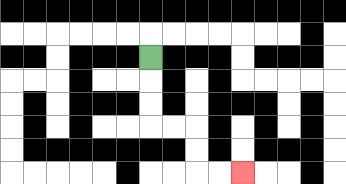{'start': '[6, 2]', 'end': '[10, 7]', 'path_directions': 'D,D,D,R,R,D,D,R,R', 'path_coordinates': '[[6, 2], [6, 3], [6, 4], [6, 5], [7, 5], [8, 5], [8, 6], [8, 7], [9, 7], [10, 7]]'}